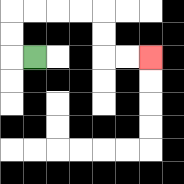{'start': '[1, 2]', 'end': '[6, 2]', 'path_directions': 'L,U,U,R,R,R,R,D,D,R,R', 'path_coordinates': '[[1, 2], [0, 2], [0, 1], [0, 0], [1, 0], [2, 0], [3, 0], [4, 0], [4, 1], [4, 2], [5, 2], [6, 2]]'}